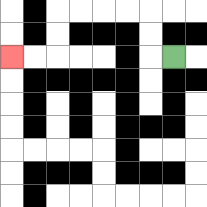{'start': '[7, 2]', 'end': '[0, 2]', 'path_directions': 'L,U,U,L,L,L,L,D,D,L,L', 'path_coordinates': '[[7, 2], [6, 2], [6, 1], [6, 0], [5, 0], [4, 0], [3, 0], [2, 0], [2, 1], [2, 2], [1, 2], [0, 2]]'}